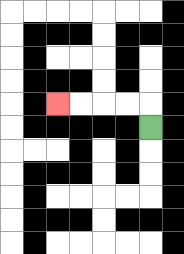{'start': '[6, 5]', 'end': '[2, 4]', 'path_directions': 'U,L,L,L,L', 'path_coordinates': '[[6, 5], [6, 4], [5, 4], [4, 4], [3, 4], [2, 4]]'}